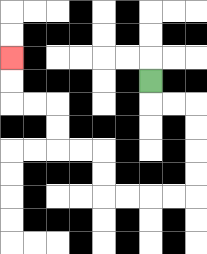{'start': '[6, 3]', 'end': '[0, 2]', 'path_directions': 'D,R,R,D,D,D,D,L,L,L,L,U,U,L,L,U,U,L,L,U,U', 'path_coordinates': '[[6, 3], [6, 4], [7, 4], [8, 4], [8, 5], [8, 6], [8, 7], [8, 8], [7, 8], [6, 8], [5, 8], [4, 8], [4, 7], [4, 6], [3, 6], [2, 6], [2, 5], [2, 4], [1, 4], [0, 4], [0, 3], [0, 2]]'}